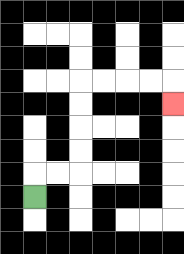{'start': '[1, 8]', 'end': '[7, 4]', 'path_directions': 'U,R,R,U,U,U,U,R,R,R,R,D', 'path_coordinates': '[[1, 8], [1, 7], [2, 7], [3, 7], [3, 6], [3, 5], [3, 4], [3, 3], [4, 3], [5, 3], [6, 3], [7, 3], [7, 4]]'}